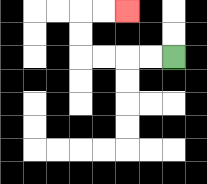{'start': '[7, 2]', 'end': '[5, 0]', 'path_directions': 'L,L,L,L,U,U,R,R', 'path_coordinates': '[[7, 2], [6, 2], [5, 2], [4, 2], [3, 2], [3, 1], [3, 0], [4, 0], [5, 0]]'}